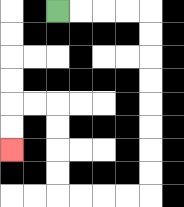{'start': '[2, 0]', 'end': '[0, 6]', 'path_directions': 'R,R,R,R,D,D,D,D,D,D,D,D,L,L,L,L,U,U,U,U,L,L,D,D', 'path_coordinates': '[[2, 0], [3, 0], [4, 0], [5, 0], [6, 0], [6, 1], [6, 2], [6, 3], [6, 4], [6, 5], [6, 6], [6, 7], [6, 8], [5, 8], [4, 8], [3, 8], [2, 8], [2, 7], [2, 6], [2, 5], [2, 4], [1, 4], [0, 4], [0, 5], [0, 6]]'}